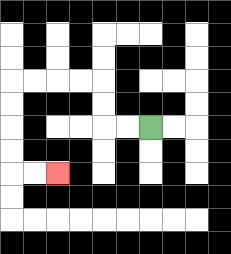{'start': '[6, 5]', 'end': '[2, 7]', 'path_directions': 'L,L,U,U,L,L,L,L,D,D,D,D,R,R', 'path_coordinates': '[[6, 5], [5, 5], [4, 5], [4, 4], [4, 3], [3, 3], [2, 3], [1, 3], [0, 3], [0, 4], [0, 5], [0, 6], [0, 7], [1, 7], [2, 7]]'}